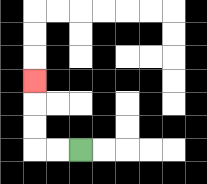{'start': '[3, 6]', 'end': '[1, 3]', 'path_directions': 'L,L,U,U,U', 'path_coordinates': '[[3, 6], [2, 6], [1, 6], [1, 5], [1, 4], [1, 3]]'}